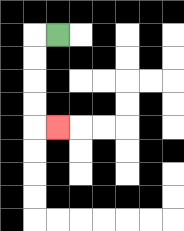{'start': '[2, 1]', 'end': '[2, 5]', 'path_directions': 'L,D,D,D,D,R', 'path_coordinates': '[[2, 1], [1, 1], [1, 2], [1, 3], [1, 4], [1, 5], [2, 5]]'}